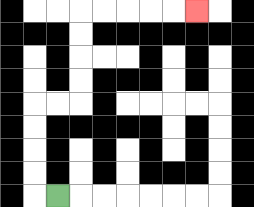{'start': '[2, 8]', 'end': '[8, 0]', 'path_directions': 'L,U,U,U,U,R,R,U,U,U,U,R,R,R,R,R', 'path_coordinates': '[[2, 8], [1, 8], [1, 7], [1, 6], [1, 5], [1, 4], [2, 4], [3, 4], [3, 3], [3, 2], [3, 1], [3, 0], [4, 0], [5, 0], [6, 0], [7, 0], [8, 0]]'}